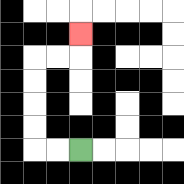{'start': '[3, 6]', 'end': '[3, 1]', 'path_directions': 'L,L,U,U,U,U,R,R,U', 'path_coordinates': '[[3, 6], [2, 6], [1, 6], [1, 5], [1, 4], [1, 3], [1, 2], [2, 2], [3, 2], [3, 1]]'}